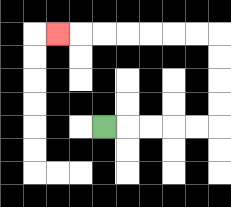{'start': '[4, 5]', 'end': '[2, 1]', 'path_directions': 'R,R,R,R,R,U,U,U,U,L,L,L,L,L,L,L', 'path_coordinates': '[[4, 5], [5, 5], [6, 5], [7, 5], [8, 5], [9, 5], [9, 4], [9, 3], [9, 2], [9, 1], [8, 1], [7, 1], [6, 1], [5, 1], [4, 1], [3, 1], [2, 1]]'}